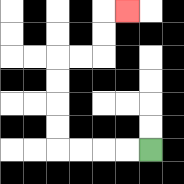{'start': '[6, 6]', 'end': '[5, 0]', 'path_directions': 'L,L,L,L,U,U,U,U,R,R,U,U,R', 'path_coordinates': '[[6, 6], [5, 6], [4, 6], [3, 6], [2, 6], [2, 5], [2, 4], [2, 3], [2, 2], [3, 2], [4, 2], [4, 1], [4, 0], [5, 0]]'}